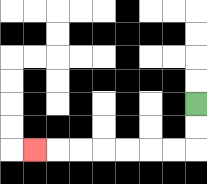{'start': '[8, 4]', 'end': '[1, 6]', 'path_directions': 'D,D,L,L,L,L,L,L,L', 'path_coordinates': '[[8, 4], [8, 5], [8, 6], [7, 6], [6, 6], [5, 6], [4, 6], [3, 6], [2, 6], [1, 6]]'}